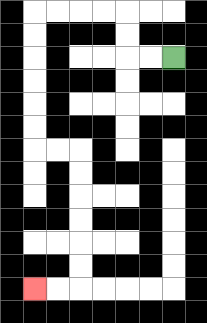{'start': '[7, 2]', 'end': '[1, 12]', 'path_directions': 'L,L,U,U,L,L,L,L,D,D,D,D,D,D,R,R,D,D,D,D,D,D,L,L', 'path_coordinates': '[[7, 2], [6, 2], [5, 2], [5, 1], [5, 0], [4, 0], [3, 0], [2, 0], [1, 0], [1, 1], [1, 2], [1, 3], [1, 4], [1, 5], [1, 6], [2, 6], [3, 6], [3, 7], [3, 8], [3, 9], [3, 10], [3, 11], [3, 12], [2, 12], [1, 12]]'}